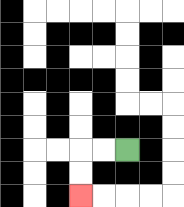{'start': '[5, 6]', 'end': '[3, 8]', 'path_directions': 'L,L,D,D', 'path_coordinates': '[[5, 6], [4, 6], [3, 6], [3, 7], [3, 8]]'}